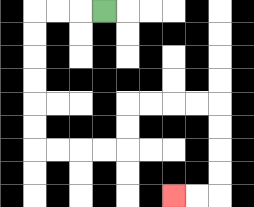{'start': '[4, 0]', 'end': '[7, 8]', 'path_directions': 'L,L,L,D,D,D,D,D,D,R,R,R,R,U,U,R,R,R,R,D,D,D,D,L,L', 'path_coordinates': '[[4, 0], [3, 0], [2, 0], [1, 0], [1, 1], [1, 2], [1, 3], [1, 4], [1, 5], [1, 6], [2, 6], [3, 6], [4, 6], [5, 6], [5, 5], [5, 4], [6, 4], [7, 4], [8, 4], [9, 4], [9, 5], [9, 6], [9, 7], [9, 8], [8, 8], [7, 8]]'}